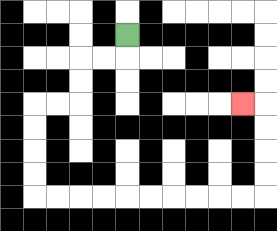{'start': '[5, 1]', 'end': '[10, 4]', 'path_directions': 'D,L,L,D,D,L,L,D,D,D,D,R,R,R,R,R,R,R,R,R,R,U,U,U,U,L', 'path_coordinates': '[[5, 1], [5, 2], [4, 2], [3, 2], [3, 3], [3, 4], [2, 4], [1, 4], [1, 5], [1, 6], [1, 7], [1, 8], [2, 8], [3, 8], [4, 8], [5, 8], [6, 8], [7, 8], [8, 8], [9, 8], [10, 8], [11, 8], [11, 7], [11, 6], [11, 5], [11, 4], [10, 4]]'}